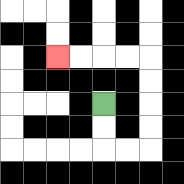{'start': '[4, 4]', 'end': '[2, 2]', 'path_directions': 'D,D,R,R,U,U,U,U,L,L,L,L', 'path_coordinates': '[[4, 4], [4, 5], [4, 6], [5, 6], [6, 6], [6, 5], [6, 4], [6, 3], [6, 2], [5, 2], [4, 2], [3, 2], [2, 2]]'}